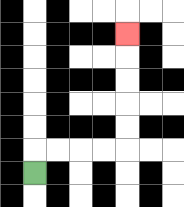{'start': '[1, 7]', 'end': '[5, 1]', 'path_directions': 'U,R,R,R,R,U,U,U,U,U', 'path_coordinates': '[[1, 7], [1, 6], [2, 6], [3, 6], [4, 6], [5, 6], [5, 5], [5, 4], [5, 3], [5, 2], [5, 1]]'}